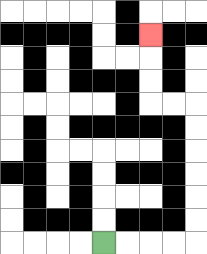{'start': '[4, 10]', 'end': '[6, 1]', 'path_directions': 'R,R,R,R,U,U,U,U,U,U,L,L,U,U,U', 'path_coordinates': '[[4, 10], [5, 10], [6, 10], [7, 10], [8, 10], [8, 9], [8, 8], [8, 7], [8, 6], [8, 5], [8, 4], [7, 4], [6, 4], [6, 3], [6, 2], [6, 1]]'}